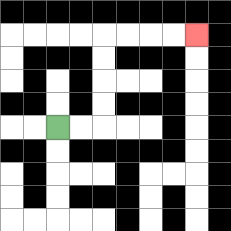{'start': '[2, 5]', 'end': '[8, 1]', 'path_directions': 'R,R,U,U,U,U,R,R,R,R', 'path_coordinates': '[[2, 5], [3, 5], [4, 5], [4, 4], [4, 3], [4, 2], [4, 1], [5, 1], [6, 1], [7, 1], [8, 1]]'}